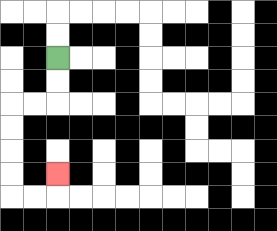{'start': '[2, 2]', 'end': '[2, 7]', 'path_directions': 'D,D,L,L,D,D,D,D,R,R,U', 'path_coordinates': '[[2, 2], [2, 3], [2, 4], [1, 4], [0, 4], [0, 5], [0, 6], [0, 7], [0, 8], [1, 8], [2, 8], [2, 7]]'}